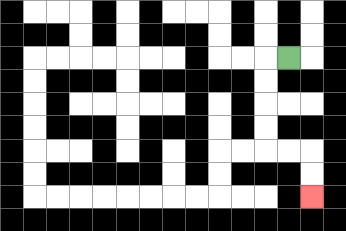{'start': '[12, 2]', 'end': '[13, 8]', 'path_directions': 'L,D,D,D,D,R,R,D,D', 'path_coordinates': '[[12, 2], [11, 2], [11, 3], [11, 4], [11, 5], [11, 6], [12, 6], [13, 6], [13, 7], [13, 8]]'}